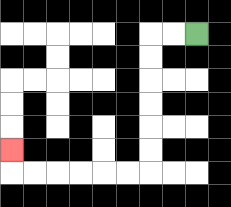{'start': '[8, 1]', 'end': '[0, 6]', 'path_directions': 'L,L,D,D,D,D,D,D,L,L,L,L,L,L,U', 'path_coordinates': '[[8, 1], [7, 1], [6, 1], [6, 2], [6, 3], [6, 4], [6, 5], [6, 6], [6, 7], [5, 7], [4, 7], [3, 7], [2, 7], [1, 7], [0, 7], [0, 6]]'}